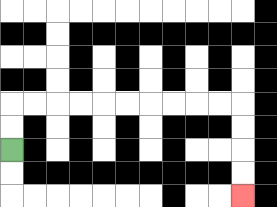{'start': '[0, 6]', 'end': '[10, 8]', 'path_directions': 'U,U,R,R,R,R,R,R,R,R,R,R,D,D,D,D', 'path_coordinates': '[[0, 6], [0, 5], [0, 4], [1, 4], [2, 4], [3, 4], [4, 4], [5, 4], [6, 4], [7, 4], [8, 4], [9, 4], [10, 4], [10, 5], [10, 6], [10, 7], [10, 8]]'}